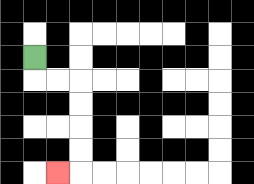{'start': '[1, 2]', 'end': '[2, 7]', 'path_directions': 'D,R,R,D,D,D,D,L', 'path_coordinates': '[[1, 2], [1, 3], [2, 3], [3, 3], [3, 4], [3, 5], [3, 6], [3, 7], [2, 7]]'}